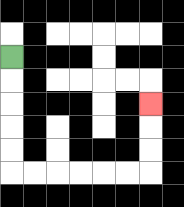{'start': '[0, 2]', 'end': '[6, 4]', 'path_directions': 'D,D,D,D,D,R,R,R,R,R,R,U,U,U', 'path_coordinates': '[[0, 2], [0, 3], [0, 4], [0, 5], [0, 6], [0, 7], [1, 7], [2, 7], [3, 7], [4, 7], [5, 7], [6, 7], [6, 6], [6, 5], [6, 4]]'}